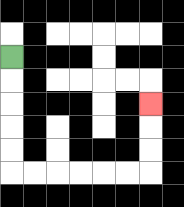{'start': '[0, 2]', 'end': '[6, 4]', 'path_directions': 'D,D,D,D,D,R,R,R,R,R,R,U,U,U', 'path_coordinates': '[[0, 2], [0, 3], [0, 4], [0, 5], [0, 6], [0, 7], [1, 7], [2, 7], [3, 7], [4, 7], [5, 7], [6, 7], [6, 6], [6, 5], [6, 4]]'}